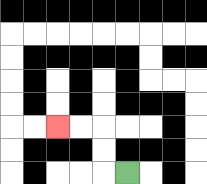{'start': '[5, 7]', 'end': '[2, 5]', 'path_directions': 'L,U,U,L,L', 'path_coordinates': '[[5, 7], [4, 7], [4, 6], [4, 5], [3, 5], [2, 5]]'}